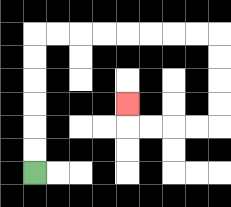{'start': '[1, 7]', 'end': '[5, 4]', 'path_directions': 'U,U,U,U,U,U,R,R,R,R,R,R,R,R,D,D,D,D,L,L,L,L,U', 'path_coordinates': '[[1, 7], [1, 6], [1, 5], [1, 4], [1, 3], [1, 2], [1, 1], [2, 1], [3, 1], [4, 1], [5, 1], [6, 1], [7, 1], [8, 1], [9, 1], [9, 2], [9, 3], [9, 4], [9, 5], [8, 5], [7, 5], [6, 5], [5, 5], [5, 4]]'}